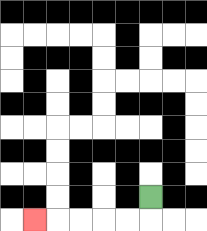{'start': '[6, 8]', 'end': '[1, 9]', 'path_directions': 'D,L,L,L,L,L', 'path_coordinates': '[[6, 8], [6, 9], [5, 9], [4, 9], [3, 9], [2, 9], [1, 9]]'}